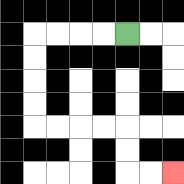{'start': '[5, 1]', 'end': '[7, 7]', 'path_directions': 'L,L,L,L,D,D,D,D,R,R,R,R,D,D,R,R', 'path_coordinates': '[[5, 1], [4, 1], [3, 1], [2, 1], [1, 1], [1, 2], [1, 3], [1, 4], [1, 5], [2, 5], [3, 5], [4, 5], [5, 5], [5, 6], [5, 7], [6, 7], [7, 7]]'}